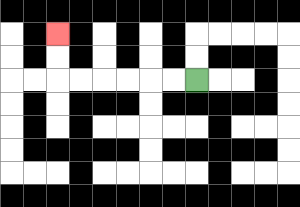{'start': '[8, 3]', 'end': '[2, 1]', 'path_directions': 'L,L,L,L,L,L,U,U', 'path_coordinates': '[[8, 3], [7, 3], [6, 3], [5, 3], [4, 3], [3, 3], [2, 3], [2, 2], [2, 1]]'}